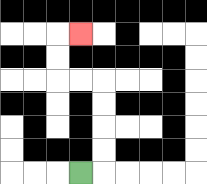{'start': '[3, 7]', 'end': '[3, 1]', 'path_directions': 'R,U,U,U,U,L,L,U,U,R', 'path_coordinates': '[[3, 7], [4, 7], [4, 6], [4, 5], [4, 4], [4, 3], [3, 3], [2, 3], [2, 2], [2, 1], [3, 1]]'}